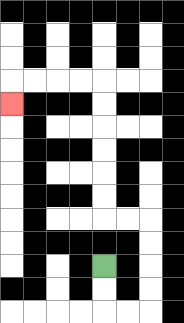{'start': '[4, 11]', 'end': '[0, 4]', 'path_directions': 'D,D,R,R,U,U,U,U,L,L,U,U,U,U,U,U,L,L,L,L,D', 'path_coordinates': '[[4, 11], [4, 12], [4, 13], [5, 13], [6, 13], [6, 12], [6, 11], [6, 10], [6, 9], [5, 9], [4, 9], [4, 8], [4, 7], [4, 6], [4, 5], [4, 4], [4, 3], [3, 3], [2, 3], [1, 3], [0, 3], [0, 4]]'}